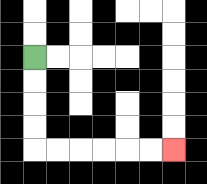{'start': '[1, 2]', 'end': '[7, 6]', 'path_directions': 'D,D,D,D,R,R,R,R,R,R', 'path_coordinates': '[[1, 2], [1, 3], [1, 4], [1, 5], [1, 6], [2, 6], [3, 6], [4, 6], [5, 6], [6, 6], [7, 6]]'}